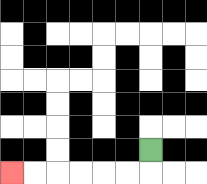{'start': '[6, 6]', 'end': '[0, 7]', 'path_directions': 'D,L,L,L,L,L,L', 'path_coordinates': '[[6, 6], [6, 7], [5, 7], [4, 7], [3, 7], [2, 7], [1, 7], [0, 7]]'}